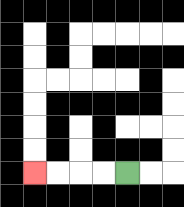{'start': '[5, 7]', 'end': '[1, 7]', 'path_directions': 'L,L,L,L', 'path_coordinates': '[[5, 7], [4, 7], [3, 7], [2, 7], [1, 7]]'}